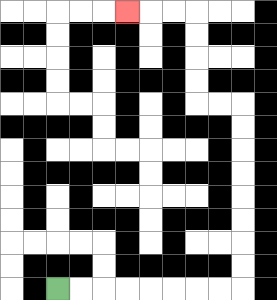{'start': '[2, 12]', 'end': '[5, 0]', 'path_directions': 'R,R,R,R,R,R,R,R,U,U,U,U,U,U,U,U,L,L,U,U,U,U,L,L,L', 'path_coordinates': '[[2, 12], [3, 12], [4, 12], [5, 12], [6, 12], [7, 12], [8, 12], [9, 12], [10, 12], [10, 11], [10, 10], [10, 9], [10, 8], [10, 7], [10, 6], [10, 5], [10, 4], [9, 4], [8, 4], [8, 3], [8, 2], [8, 1], [8, 0], [7, 0], [6, 0], [5, 0]]'}